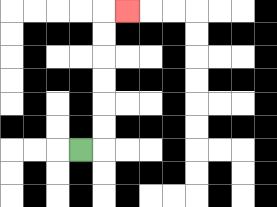{'start': '[3, 6]', 'end': '[5, 0]', 'path_directions': 'R,U,U,U,U,U,U,R', 'path_coordinates': '[[3, 6], [4, 6], [4, 5], [4, 4], [4, 3], [4, 2], [4, 1], [4, 0], [5, 0]]'}